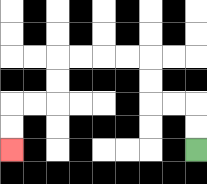{'start': '[8, 6]', 'end': '[0, 6]', 'path_directions': 'U,U,L,L,U,U,L,L,L,L,D,D,L,L,D,D', 'path_coordinates': '[[8, 6], [8, 5], [8, 4], [7, 4], [6, 4], [6, 3], [6, 2], [5, 2], [4, 2], [3, 2], [2, 2], [2, 3], [2, 4], [1, 4], [0, 4], [0, 5], [0, 6]]'}